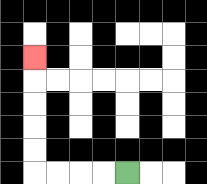{'start': '[5, 7]', 'end': '[1, 2]', 'path_directions': 'L,L,L,L,U,U,U,U,U', 'path_coordinates': '[[5, 7], [4, 7], [3, 7], [2, 7], [1, 7], [1, 6], [1, 5], [1, 4], [1, 3], [1, 2]]'}